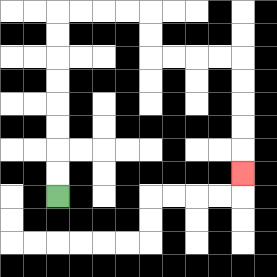{'start': '[2, 8]', 'end': '[10, 7]', 'path_directions': 'U,U,U,U,U,U,U,U,R,R,R,R,D,D,R,R,R,R,D,D,D,D,D', 'path_coordinates': '[[2, 8], [2, 7], [2, 6], [2, 5], [2, 4], [2, 3], [2, 2], [2, 1], [2, 0], [3, 0], [4, 0], [5, 0], [6, 0], [6, 1], [6, 2], [7, 2], [8, 2], [9, 2], [10, 2], [10, 3], [10, 4], [10, 5], [10, 6], [10, 7]]'}